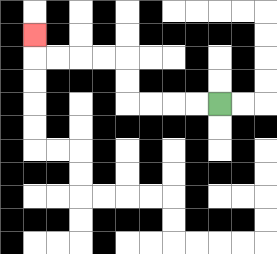{'start': '[9, 4]', 'end': '[1, 1]', 'path_directions': 'L,L,L,L,U,U,L,L,L,L,U', 'path_coordinates': '[[9, 4], [8, 4], [7, 4], [6, 4], [5, 4], [5, 3], [5, 2], [4, 2], [3, 2], [2, 2], [1, 2], [1, 1]]'}